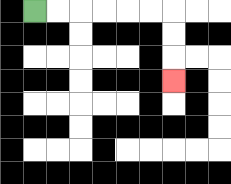{'start': '[1, 0]', 'end': '[7, 3]', 'path_directions': 'R,R,R,R,R,R,D,D,D', 'path_coordinates': '[[1, 0], [2, 0], [3, 0], [4, 0], [5, 0], [6, 0], [7, 0], [7, 1], [7, 2], [7, 3]]'}